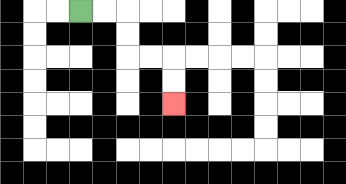{'start': '[3, 0]', 'end': '[7, 4]', 'path_directions': 'R,R,D,D,R,R,D,D', 'path_coordinates': '[[3, 0], [4, 0], [5, 0], [5, 1], [5, 2], [6, 2], [7, 2], [7, 3], [7, 4]]'}